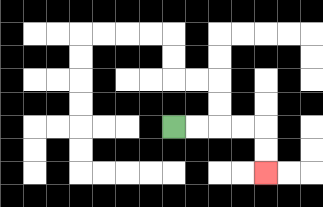{'start': '[7, 5]', 'end': '[11, 7]', 'path_directions': 'R,R,R,R,D,D', 'path_coordinates': '[[7, 5], [8, 5], [9, 5], [10, 5], [11, 5], [11, 6], [11, 7]]'}